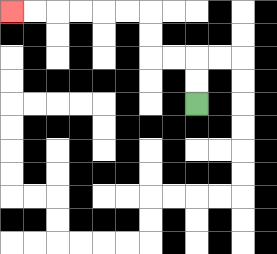{'start': '[8, 4]', 'end': '[0, 0]', 'path_directions': 'U,U,L,L,U,U,L,L,L,L,L,L', 'path_coordinates': '[[8, 4], [8, 3], [8, 2], [7, 2], [6, 2], [6, 1], [6, 0], [5, 0], [4, 0], [3, 0], [2, 0], [1, 0], [0, 0]]'}